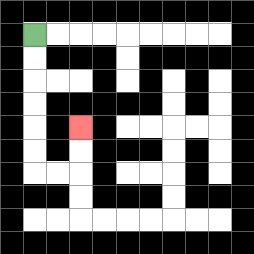{'start': '[1, 1]', 'end': '[3, 5]', 'path_directions': 'D,D,D,D,D,D,R,R,U,U', 'path_coordinates': '[[1, 1], [1, 2], [1, 3], [1, 4], [1, 5], [1, 6], [1, 7], [2, 7], [3, 7], [3, 6], [3, 5]]'}